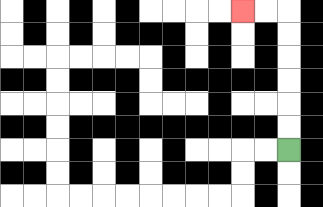{'start': '[12, 6]', 'end': '[10, 0]', 'path_directions': 'U,U,U,U,U,U,L,L', 'path_coordinates': '[[12, 6], [12, 5], [12, 4], [12, 3], [12, 2], [12, 1], [12, 0], [11, 0], [10, 0]]'}